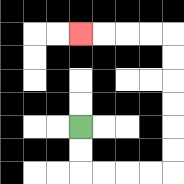{'start': '[3, 5]', 'end': '[3, 1]', 'path_directions': 'D,D,R,R,R,R,U,U,U,U,U,U,L,L,L,L', 'path_coordinates': '[[3, 5], [3, 6], [3, 7], [4, 7], [5, 7], [6, 7], [7, 7], [7, 6], [7, 5], [7, 4], [7, 3], [7, 2], [7, 1], [6, 1], [5, 1], [4, 1], [3, 1]]'}